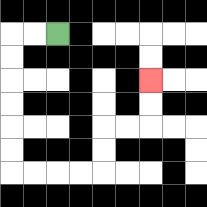{'start': '[2, 1]', 'end': '[6, 3]', 'path_directions': 'L,L,D,D,D,D,D,D,R,R,R,R,U,U,R,R,U,U', 'path_coordinates': '[[2, 1], [1, 1], [0, 1], [0, 2], [0, 3], [0, 4], [0, 5], [0, 6], [0, 7], [1, 7], [2, 7], [3, 7], [4, 7], [4, 6], [4, 5], [5, 5], [6, 5], [6, 4], [6, 3]]'}